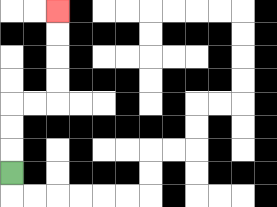{'start': '[0, 7]', 'end': '[2, 0]', 'path_directions': 'U,U,U,R,R,U,U,U,U', 'path_coordinates': '[[0, 7], [0, 6], [0, 5], [0, 4], [1, 4], [2, 4], [2, 3], [2, 2], [2, 1], [2, 0]]'}